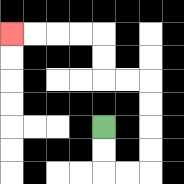{'start': '[4, 5]', 'end': '[0, 1]', 'path_directions': 'D,D,R,R,U,U,U,U,L,L,U,U,L,L,L,L', 'path_coordinates': '[[4, 5], [4, 6], [4, 7], [5, 7], [6, 7], [6, 6], [6, 5], [6, 4], [6, 3], [5, 3], [4, 3], [4, 2], [4, 1], [3, 1], [2, 1], [1, 1], [0, 1]]'}